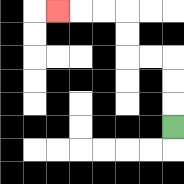{'start': '[7, 5]', 'end': '[2, 0]', 'path_directions': 'U,U,U,L,L,U,U,L,L,L', 'path_coordinates': '[[7, 5], [7, 4], [7, 3], [7, 2], [6, 2], [5, 2], [5, 1], [5, 0], [4, 0], [3, 0], [2, 0]]'}